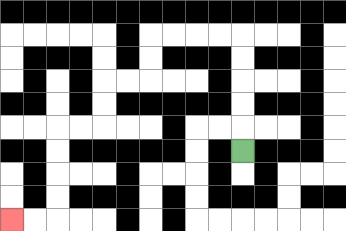{'start': '[10, 6]', 'end': '[0, 9]', 'path_directions': 'U,U,U,U,U,L,L,L,L,D,D,L,L,D,D,L,L,D,D,D,D,L,L', 'path_coordinates': '[[10, 6], [10, 5], [10, 4], [10, 3], [10, 2], [10, 1], [9, 1], [8, 1], [7, 1], [6, 1], [6, 2], [6, 3], [5, 3], [4, 3], [4, 4], [4, 5], [3, 5], [2, 5], [2, 6], [2, 7], [2, 8], [2, 9], [1, 9], [0, 9]]'}